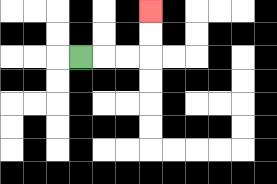{'start': '[3, 2]', 'end': '[6, 0]', 'path_directions': 'R,R,R,U,U', 'path_coordinates': '[[3, 2], [4, 2], [5, 2], [6, 2], [6, 1], [6, 0]]'}